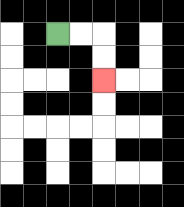{'start': '[2, 1]', 'end': '[4, 3]', 'path_directions': 'R,R,D,D', 'path_coordinates': '[[2, 1], [3, 1], [4, 1], [4, 2], [4, 3]]'}